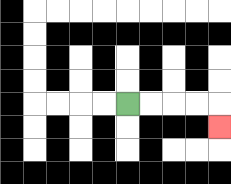{'start': '[5, 4]', 'end': '[9, 5]', 'path_directions': 'R,R,R,R,D', 'path_coordinates': '[[5, 4], [6, 4], [7, 4], [8, 4], [9, 4], [9, 5]]'}